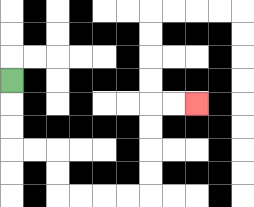{'start': '[0, 3]', 'end': '[8, 4]', 'path_directions': 'D,D,D,R,R,D,D,R,R,R,R,U,U,U,U,R,R', 'path_coordinates': '[[0, 3], [0, 4], [0, 5], [0, 6], [1, 6], [2, 6], [2, 7], [2, 8], [3, 8], [4, 8], [5, 8], [6, 8], [6, 7], [6, 6], [6, 5], [6, 4], [7, 4], [8, 4]]'}